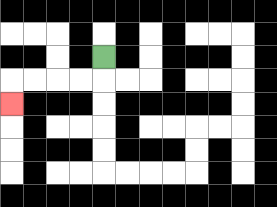{'start': '[4, 2]', 'end': '[0, 4]', 'path_directions': 'D,L,L,L,L,D', 'path_coordinates': '[[4, 2], [4, 3], [3, 3], [2, 3], [1, 3], [0, 3], [0, 4]]'}